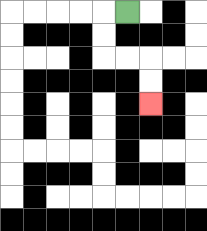{'start': '[5, 0]', 'end': '[6, 4]', 'path_directions': 'L,D,D,R,R,D,D', 'path_coordinates': '[[5, 0], [4, 0], [4, 1], [4, 2], [5, 2], [6, 2], [6, 3], [6, 4]]'}